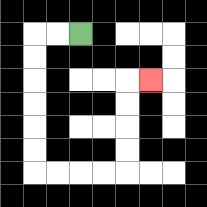{'start': '[3, 1]', 'end': '[6, 3]', 'path_directions': 'L,L,D,D,D,D,D,D,R,R,R,R,U,U,U,U,R', 'path_coordinates': '[[3, 1], [2, 1], [1, 1], [1, 2], [1, 3], [1, 4], [1, 5], [1, 6], [1, 7], [2, 7], [3, 7], [4, 7], [5, 7], [5, 6], [5, 5], [5, 4], [5, 3], [6, 3]]'}